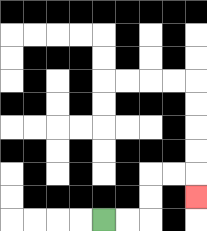{'start': '[4, 9]', 'end': '[8, 8]', 'path_directions': 'R,R,U,U,R,R,D', 'path_coordinates': '[[4, 9], [5, 9], [6, 9], [6, 8], [6, 7], [7, 7], [8, 7], [8, 8]]'}